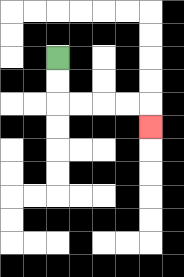{'start': '[2, 2]', 'end': '[6, 5]', 'path_directions': 'D,D,R,R,R,R,D', 'path_coordinates': '[[2, 2], [2, 3], [2, 4], [3, 4], [4, 4], [5, 4], [6, 4], [6, 5]]'}